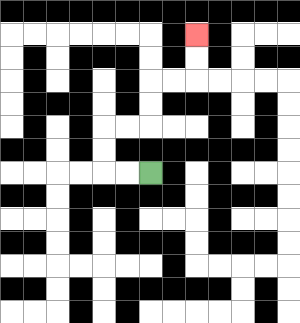{'start': '[6, 7]', 'end': '[8, 1]', 'path_directions': 'L,L,U,U,R,R,U,U,R,R,U,U', 'path_coordinates': '[[6, 7], [5, 7], [4, 7], [4, 6], [4, 5], [5, 5], [6, 5], [6, 4], [6, 3], [7, 3], [8, 3], [8, 2], [8, 1]]'}